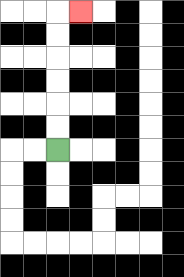{'start': '[2, 6]', 'end': '[3, 0]', 'path_directions': 'U,U,U,U,U,U,R', 'path_coordinates': '[[2, 6], [2, 5], [2, 4], [2, 3], [2, 2], [2, 1], [2, 0], [3, 0]]'}